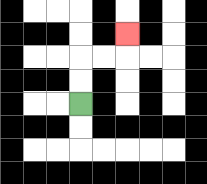{'start': '[3, 4]', 'end': '[5, 1]', 'path_directions': 'U,U,R,R,U', 'path_coordinates': '[[3, 4], [3, 3], [3, 2], [4, 2], [5, 2], [5, 1]]'}